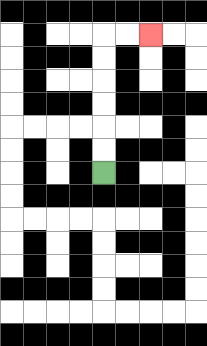{'start': '[4, 7]', 'end': '[6, 1]', 'path_directions': 'U,U,U,U,U,U,R,R', 'path_coordinates': '[[4, 7], [4, 6], [4, 5], [4, 4], [4, 3], [4, 2], [4, 1], [5, 1], [6, 1]]'}